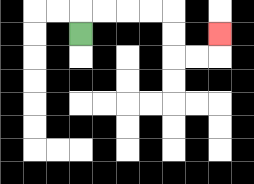{'start': '[3, 1]', 'end': '[9, 1]', 'path_directions': 'U,R,R,R,R,D,D,R,R,U', 'path_coordinates': '[[3, 1], [3, 0], [4, 0], [5, 0], [6, 0], [7, 0], [7, 1], [7, 2], [8, 2], [9, 2], [9, 1]]'}